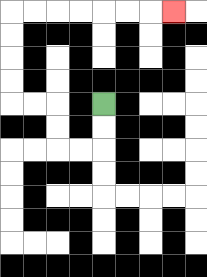{'start': '[4, 4]', 'end': '[7, 0]', 'path_directions': 'D,D,L,L,U,U,L,L,U,U,U,U,R,R,R,R,R,R,R', 'path_coordinates': '[[4, 4], [4, 5], [4, 6], [3, 6], [2, 6], [2, 5], [2, 4], [1, 4], [0, 4], [0, 3], [0, 2], [0, 1], [0, 0], [1, 0], [2, 0], [3, 0], [4, 0], [5, 0], [6, 0], [7, 0]]'}